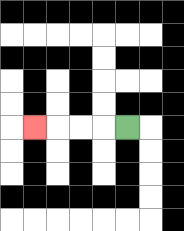{'start': '[5, 5]', 'end': '[1, 5]', 'path_directions': 'L,L,L,L', 'path_coordinates': '[[5, 5], [4, 5], [3, 5], [2, 5], [1, 5]]'}